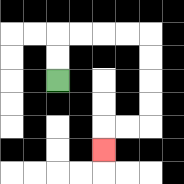{'start': '[2, 3]', 'end': '[4, 6]', 'path_directions': 'U,U,R,R,R,R,D,D,D,D,L,L,D', 'path_coordinates': '[[2, 3], [2, 2], [2, 1], [3, 1], [4, 1], [5, 1], [6, 1], [6, 2], [6, 3], [6, 4], [6, 5], [5, 5], [4, 5], [4, 6]]'}